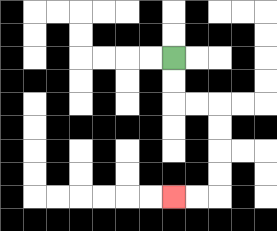{'start': '[7, 2]', 'end': '[7, 8]', 'path_directions': 'D,D,R,R,D,D,D,D,L,L', 'path_coordinates': '[[7, 2], [7, 3], [7, 4], [8, 4], [9, 4], [9, 5], [9, 6], [9, 7], [9, 8], [8, 8], [7, 8]]'}